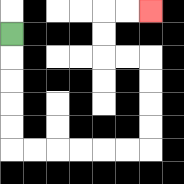{'start': '[0, 1]', 'end': '[6, 0]', 'path_directions': 'D,D,D,D,D,R,R,R,R,R,R,U,U,U,U,L,L,U,U,R,R', 'path_coordinates': '[[0, 1], [0, 2], [0, 3], [0, 4], [0, 5], [0, 6], [1, 6], [2, 6], [3, 6], [4, 6], [5, 6], [6, 6], [6, 5], [6, 4], [6, 3], [6, 2], [5, 2], [4, 2], [4, 1], [4, 0], [5, 0], [6, 0]]'}